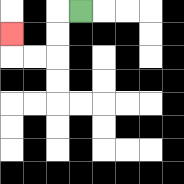{'start': '[3, 0]', 'end': '[0, 1]', 'path_directions': 'L,D,D,L,L,U', 'path_coordinates': '[[3, 0], [2, 0], [2, 1], [2, 2], [1, 2], [0, 2], [0, 1]]'}